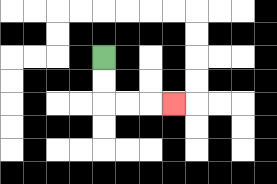{'start': '[4, 2]', 'end': '[7, 4]', 'path_directions': 'D,D,R,R,R', 'path_coordinates': '[[4, 2], [4, 3], [4, 4], [5, 4], [6, 4], [7, 4]]'}